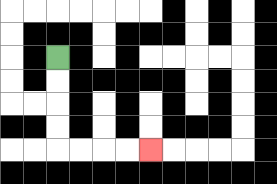{'start': '[2, 2]', 'end': '[6, 6]', 'path_directions': 'D,D,D,D,R,R,R,R', 'path_coordinates': '[[2, 2], [2, 3], [2, 4], [2, 5], [2, 6], [3, 6], [4, 6], [5, 6], [6, 6]]'}